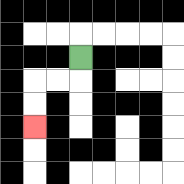{'start': '[3, 2]', 'end': '[1, 5]', 'path_directions': 'D,L,L,D,D', 'path_coordinates': '[[3, 2], [3, 3], [2, 3], [1, 3], [1, 4], [1, 5]]'}